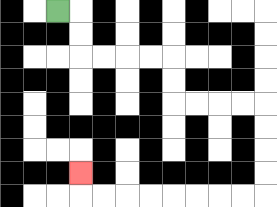{'start': '[2, 0]', 'end': '[3, 7]', 'path_directions': 'R,D,D,R,R,R,R,D,D,R,R,R,R,D,D,D,D,L,L,L,L,L,L,L,L,U', 'path_coordinates': '[[2, 0], [3, 0], [3, 1], [3, 2], [4, 2], [5, 2], [6, 2], [7, 2], [7, 3], [7, 4], [8, 4], [9, 4], [10, 4], [11, 4], [11, 5], [11, 6], [11, 7], [11, 8], [10, 8], [9, 8], [8, 8], [7, 8], [6, 8], [5, 8], [4, 8], [3, 8], [3, 7]]'}